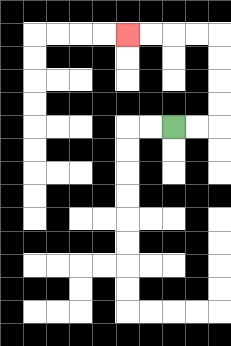{'start': '[7, 5]', 'end': '[5, 1]', 'path_directions': 'R,R,U,U,U,U,L,L,L,L', 'path_coordinates': '[[7, 5], [8, 5], [9, 5], [9, 4], [9, 3], [9, 2], [9, 1], [8, 1], [7, 1], [6, 1], [5, 1]]'}